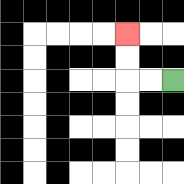{'start': '[7, 3]', 'end': '[5, 1]', 'path_directions': 'L,L,U,U', 'path_coordinates': '[[7, 3], [6, 3], [5, 3], [5, 2], [5, 1]]'}